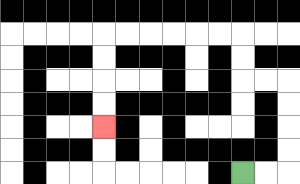{'start': '[10, 7]', 'end': '[4, 5]', 'path_directions': 'R,R,U,U,U,U,L,L,U,U,L,L,L,L,L,L,D,D,D,D', 'path_coordinates': '[[10, 7], [11, 7], [12, 7], [12, 6], [12, 5], [12, 4], [12, 3], [11, 3], [10, 3], [10, 2], [10, 1], [9, 1], [8, 1], [7, 1], [6, 1], [5, 1], [4, 1], [4, 2], [4, 3], [4, 4], [4, 5]]'}